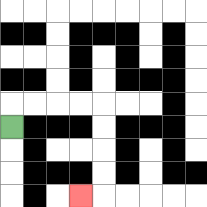{'start': '[0, 5]', 'end': '[3, 8]', 'path_directions': 'U,R,R,R,R,D,D,D,D,L', 'path_coordinates': '[[0, 5], [0, 4], [1, 4], [2, 4], [3, 4], [4, 4], [4, 5], [4, 6], [4, 7], [4, 8], [3, 8]]'}